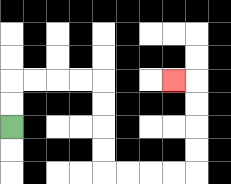{'start': '[0, 5]', 'end': '[7, 3]', 'path_directions': 'U,U,R,R,R,R,D,D,D,D,R,R,R,R,U,U,U,U,L', 'path_coordinates': '[[0, 5], [0, 4], [0, 3], [1, 3], [2, 3], [3, 3], [4, 3], [4, 4], [4, 5], [4, 6], [4, 7], [5, 7], [6, 7], [7, 7], [8, 7], [8, 6], [8, 5], [8, 4], [8, 3], [7, 3]]'}